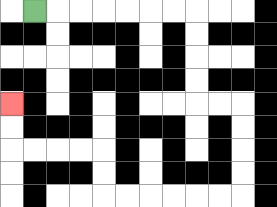{'start': '[1, 0]', 'end': '[0, 4]', 'path_directions': 'R,R,R,R,R,R,R,D,D,D,D,R,R,D,D,D,D,L,L,L,L,L,L,U,U,L,L,L,L,U,U', 'path_coordinates': '[[1, 0], [2, 0], [3, 0], [4, 0], [5, 0], [6, 0], [7, 0], [8, 0], [8, 1], [8, 2], [8, 3], [8, 4], [9, 4], [10, 4], [10, 5], [10, 6], [10, 7], [10, 8], [9, 8], [8, 8], [7, 8], [6, 8], [5, 8], [4, 8], [4, 7], [4, 6], [3, 6], [2, 6], [1, 6], [0, 6], [0, 5], [0, 4]]'}